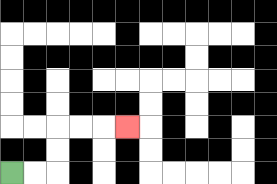{'start': '[0, 7]', 'end': '[5, 5]', 'path_directions': 'R,R,U,U,R,R,R', 'path_coordinates': '[[0, 7], [1, 7], [2, 7], [2, 6], [2, 5], [3, 5], [4, 5], [5, 5]]'}